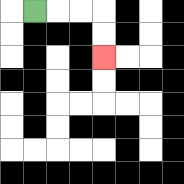{'start': '[1, 0]', 'end': '[4, 2]', 'path_directions': 'R,R,R,D,D', 'path_coordinates': '[[1, 0], [2, 0], [3, 0], [4, 0], [4, 1], [4, 2]]'}